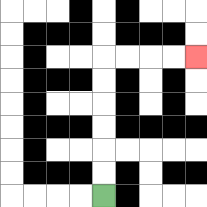{'start': '[4, 8]', 'end': '[8, 2]', 'path_directions': 'U,U,U,U,U,U,R,R,R,R', 'path_coordinates': '[[4, 8], [4, 7], [4, 6], [4, 5], [4, 4], [4, 3], [4, 2], [5, 2], [6, 2], [7, 2], [8, 2]]'}